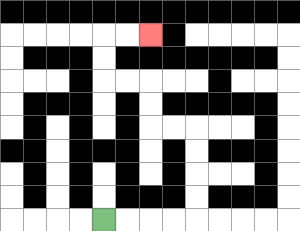{'start': '[4, 9]', 'end': '[6, 1]', 'path_directions': 'R,R,R,R,U,U,U,U,L,L,U,U,L,L,U,U,R,R', 'path_coordinates': '[[4, 9], [5, 9], [6, 9], [7, 9], [8, 9], [8, 8], [8, 7], [8, 6], [8, 5], [7, 5], [6, 5], [6, 4], [6, 3], [5, 3], [4, 3], [4, 2], [4, 1], [5, 1], [6, 1]]'}